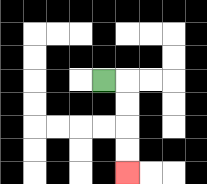{'start': '[4, 3]', 'end': '[5, 7]', 'path_directions': 'R,D,D,D,D', 'path_coordinates': '[[4, 3], [5, 3], [5, 4], [5, 5], [5, 6], [5, 7]]'}